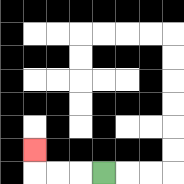{'start': '[4, 7]', 'end': '[1, 6]', 'path_directions': 'L,L,L,U', 'path_coordinates': '[[4, 7], [3, 7], [2, 7], [1, 7], [1, 6]]'}